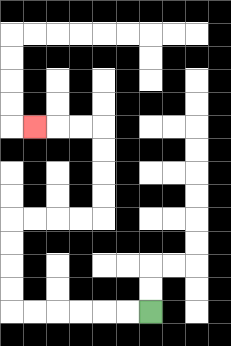{'start': '[6, 13]', 'end': '[1, 5]', 'path_directions': 'L,L,L,L,L,L,U,U,U,U,R,R,R,R,U,U,U,U,L,L,L', 'path_coordinates': '[[6, 13], [5, 13], [4, 13], [3, 13], [2, 13], [1, 13], [0, 13], [0, 12], [0, 11], [0, 10], [0, 9], [1, 9], [2, 9], [3, 9], [4, 9], [4, 8], [4, 7], [4, 6], [4, 5], [3, 5], [2, 5], [1, 5]]'}